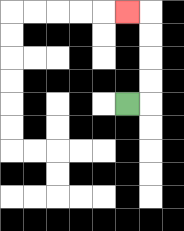{'start': '[5, 4]', 'end': '[5, 0]', 'path_directions': 'R,U,U,U,U,L', 'path_coordinates': '[[5, 4], [6, 4], [6, 3], [6, 2], [6, 1], [6, 0], [5, 0]]'}